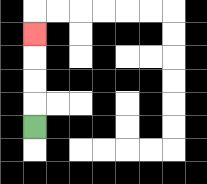{'start': '[1, 5]', 'end': '[1, 1]', 'path_directions': 'U,U,U,U', 'path_coordinates': '[[1, 5], [1, 4], [1, 3], [1, 2], [1, 1]]'}